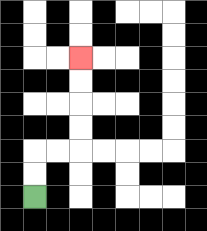{'start': '[1, 8]', 'end': '[3, 2]', 'path_directions': 'U,U,R,R,U,U,U,U', 'path_coordinates': '[[1, 8], [1, 7], [1, 6], [2, 6], [3, 6], [3, 5], [3, 4], [3, 3], [3, 2]]'}